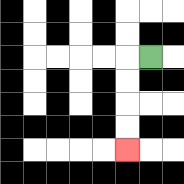{'start': '[6, 2]', 'end': '[5, 6]', 'path_directions': 'L,D,D,D,D', 'path_coordinates': '[[6, 2], [5, 2], [5, 3], [5, 4], [5, 5], [5, 6]]'}